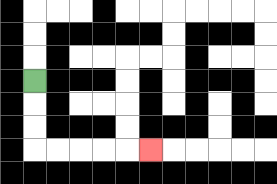{'start': '[1, 3]', 'end': '[6, 6]', 'path_directions': 'D,D,D,R,R,R,R,R', 'path_coordinates': '[[1, 3], [1, 4], [1, 5], [1, 6], [2, 6], [3, 6], [4, 6], [5, 6], [6, 6]]'}